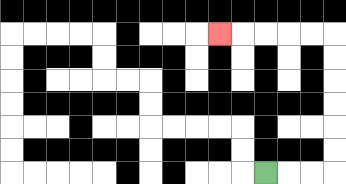{'start': '[11, 7]', 'end': '[9, 1]', 'path_directions': 'R,R,R,U,U,U,U,U,U,L,L,L,L,L', 'path_coordinates': '[[11, 7], [12, 7], [13, 7], [14, 7], [14, 6], [14, 5], [14, 4], [14, 3], [14, 2], [14, 1], [13, 1], [12, 1], [11, 1], [10, 1], [9, 1]]'}